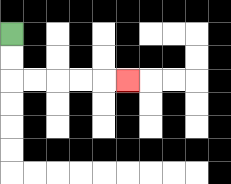{'start': '[0, 1]', 'end': '[5, 3]', 'path_directions': 'D,D,R,R,R,R,R', 'path_coordinates': '[[0, 1], [0, 2], [0, 3], [1, 3], [2, 3], [3, 3], [4, 3], [5, 3]]'}